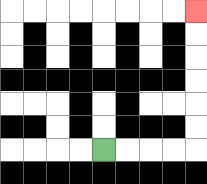{'start': '[4, 6]', 'end': '[8, 0]', 'path_directions': 'R,R,R,R,U,U,U,U,U,U', 'path_coordinates': '[[4, 6], [5, 6], [6, 6], [7, 6], [8, 6], [8, 5], [8, 4], [8, 3], [8, 2], [8, 1], [8, 0]]'}